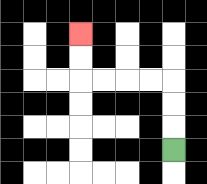{'start': '[7, 6]', 'end': '[3, 1]', 'path_directions': 'U,U,U,L,L,L,L,U,U', 'path_coordinates': '[[7, 6], [7, 5], [7, 4], [7, 3], [6, 3], [5, 3], [4, 3], [3, 3], [3, 2], [3, 1]]'}